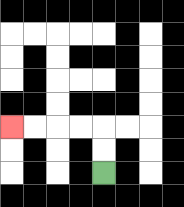{'start': '[4, 7]', 'end': '[0, 5]', 'path_directions': 'U,U,L,L,L,L', 'path_coordinates': '[[4, 7], [4, 6], [4, 5], [3, 5], [2, 5], [1, 5], [0, 5]]'}